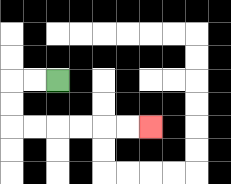{'start': '[2, 3]', 'end': '[6, 5]', 'path_directions': 'L,L,D,D,R,R,R,R,R,R', 'path_coordinates': '[[2, 3], [1, 3], [0, 3], [0, 4], [0, 5], [1, 5], [2, 5], [3, 5], [4, 5], [5, 5], [6, 5]]'}